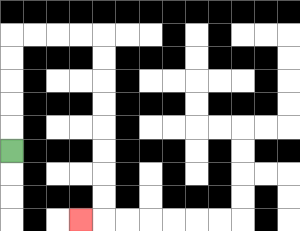{'start': '[0, 6]', 'end': '[3, 9]', 'path_directions': 'U,U,U,U,U,R,R,R,R,D,D,D,D,D,D,D,D,L', 'path_coordinates': '[[0, 6], [0, 5], [0, 4], [0, 3], [0, 2], [0, 1], [1, 1], [2, 1], [3, 1], [4, 1], [4, 2], [4, 3], [4, 4], [4, 5], [4, 6], [4, 7], [4, 8], [4, 9], [3, 9]]'}